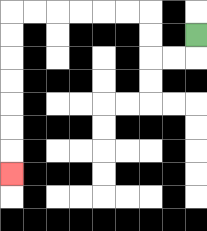{'start': '[8, 1]', 'end': '[0, 7]', 'path_directions': 'D,L,L,U,U,L,L,L,L,L,L,D,D,D,D,D,D,D', 'path_coordinates': '[[8, 1], [8, 2], [7, 2], [6, 2], [6, 1], [6, 0], [5, 0], [4, 0], [3, 0], [2, 0], [1, 0], [0, 0], [0, 1], [0, 2], [0, 3], [0, 4], [0, 5], [0, 6], [0, 7]]'}